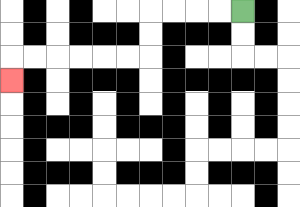{'start': '[10, 0]', 'end': '[0, 3]', 'path_directions': 'L,L,L,L,D,D,L,L,L,L,L,L,D', 'path_coordinates': '[[10, 0], [9, 0], [8, 0], [7, 0], [6, 0], [6, 1], [6, 2], [5, 2], [4, 2], [3, 2], [2, 2], [1, 2], [0, 2], [0, 3]]'}